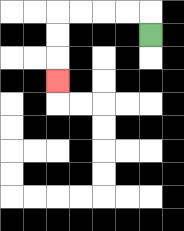{'start': '[6, 1]', 'end': '[2, 3]', 'path_directions': 'U,L,L,L,L,D,D,D', 'path_coordinates': '[[6, 1], [6, 0], [5, 0], [4, 0], [3, 0], [2, 0], [2, 1], [2, 2], [2, 3]]'}